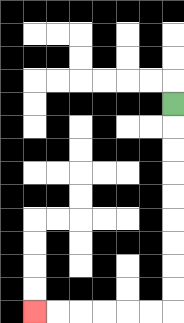{'start': '[7, 4]', 'end': '[1, 13]', 'path_directions': 'D,D,D,D,D,D,D,D,D,L,L,L,L,L,L', 'path_coordinates': '[[7, 4], [7, 5], [7, 6], [7, 7], [7, 8], [7, 9], [7, 10], [7, 11], [7, 12], [7, 13], [6, 13], [5, 13], [4, 13], [3, 13], [2, 13], [1, 13]]'}